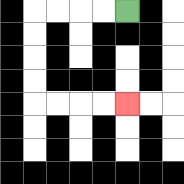{'start': '[5, 0]', 'end': '[5, 4]', 'path_directions': 'L,L,L,L,D,D,D,D,R,R,R,R', 'path_coordinates': '[[5, 0], [4, 0], [3, 0], [2, 0], [1, 0], [1, 1], [1, 2], [1, 3], [1, 4], [2, 4], [3, 4], [4, 4], [5, 4]]'}